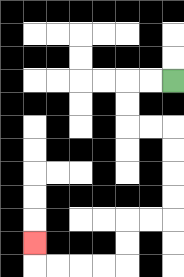{'start': '[7, 3]', 'end': '[1, 10]', 'path_directions': 'L,L,D,D,R,R,D,D,D,D,L,L,D,D,L,L,L,L,U', 'path_coordinates': '[[7, 3], [6, 3], [5, 3], [5, 4], [5, 5], [6, 5], [7, 5], [7, 6], [7, 7], [7, 8], [7, 9], [6, 9], [5, 9], [5, 10], [5, 11], [4, 11], [3, 11], [2, 11], [1, 11], [1, 10]]'}